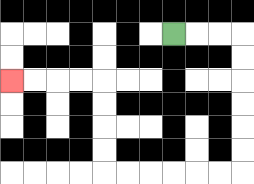{'start': '[7, 1]', 'end': '[0, 3]', 'path_directions': 'R,R,R,D,D,D,D,D,D,L,L,L,L,L,L,U,U,U,U,L,L,L,L', 'path_coordinates': '[[7, 1], [8, 1], [9, 1], [10, 1], [10, 2], [10, 3], [10, 4], [10, 5], [10, 6], [10, 7], [9, 7], [8, 7], [7, 7], [6, 7], [5, 7], [4, 7], [4, 6], [4, 5], [4, 4], [4, 3], [3, 3], [2, 3], [1, 3], [0, 3]]'}